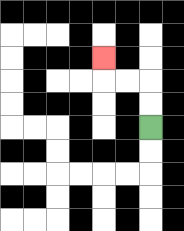{'start': '[6, 5]', 'end': '[4, 2]', 'path_directions': 'U,U,L,L,U', 'path_coordinates': '[[6, 5], [6, 4], [6, 3], [5, 3], [4, 3], [4, 2]]'}